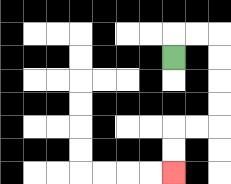{'start': '[7, 2]', 'end': '[7, 7]', 'path_directions': 'U,R,R,D,D,D,D,L,L,D,D', 'path_coordinates': '[[7, 2], [7, 1], [8, 1], [9, 1], [9, 2], [9, 3], [9, 4], [9, 5], [8, 5], [7, 5], [7, 6], [7, 7]]'}